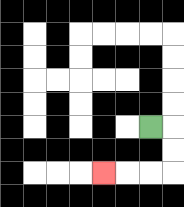{'start': '[6, 5]', 'end': '[4, 7]', 'path_directions': 'R,D,D,L,L,L', 'path_coordinates': '[[6, 5], [7, 5], [7, 6], [7, 7], [6, 7], [5, 7], [4, 7]]'}